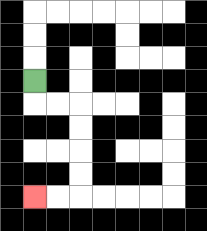{'start': '[1, 3]', 'end': '[1, 8]', 'path_directions': 'D,R,R,D,D,D,D,L,L', 'path_coordinates': '[[1, 3], [1, 4], [2, 4], [3, 4], [3, 5], [3, 6], [3, 7], [3, 8], [2, 8], [1, 8]]'}